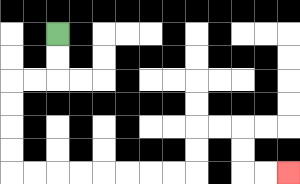{'start': '[2, 1]', 'end': '[12, 7]', 'path_directions': 'D,D,L,L,D,D,D,D,R,R,R,R,R,R,R,R,U,U,R,R,D,D,R,R', 'path_coordinates': '[[2, 1], [2, 2], [2, 3], [1, 3], [0, 3], [0, 4], [0, 5], [0, 6], [0, 7], [1, 7], [2, 7], [3, 7], [4, 7], [5, 7], [6, 7], [7, 7], [8, 7], [8, 6], [8, 5], [9, 5], [10, 5], [10, 6], [10, 7], [11, 7], [12, 7]]'}